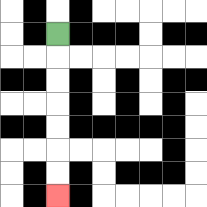{'start': '[2, 1]', 'end': '[2, 8]', 'path_directions': 'D,D,D,D,D,D,D', 'path_coordinates': '[[2, 1], [2, 2], [2, 3], [2, 4], [2, 5], [2, 6], [2, 7], [2, 8]]'}